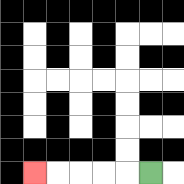{'start': '[6, 7]', 'end': '[1, 7]', 'path_directions': 'L,L,L,L,L', 'path_coordinates': '[[6, 7], [5, 7], [4, 7], [3, 7], [2, 7], [1, 7]]'}